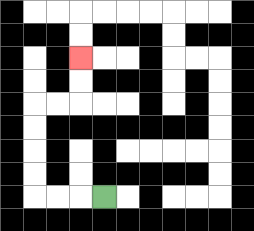{'start': '[4, 8]', 'end': '[3, 2]', 'path_directions': 'L,L,L,U,U,U,U,R,R,U,U', 'path_coordinates': '[[4, 8], [3, 8], [2, 8], [1, 8], [1, 7], [1, 6], [1, 5], [1, 4], [2, 4], [3, 4], [3, 3], [3, 2]]'}